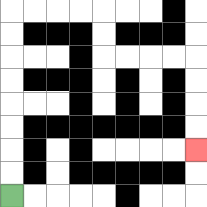{'start': '[0, 8]', 'end': '[8, 6]', 'path_directions': 'U,U,U,U,U,U,U,U,R,R,R,R,D,D,R,R,R,R,D,D,D,D', 'path_coordinates': '[[0, 8], [0, 7], [0, 6], [0, 5], [0, 4], [0, 3], [0, 2], [0, 1], [0, 0], [1, 0], [2, 0], [3, 0], [4, 0], [4, 1], [4, 2], [5, 2], [6, 2], [7, 2], [8, 2], [8, 3], [8, 4], [8, 5], [8, 6]]'}